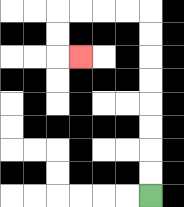{'start': '[6, 8]', 'end': '[3, 2]', 'path_directions': 'U,U,U,U,U,U,U,U,L,L,L,L,D,D,R', 'path_coordinates': '[[6, 8], [6, 7], [6, 6], [6, 5], [6, 4], [6, 3], [6, 2], [6, 1], [6, 0], [5, 0], [4, 0], [3, 0], [2, 0], [2, 1], [2, 2], [3, 2]]'}